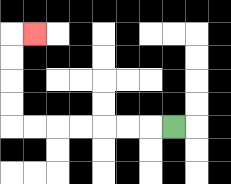{'start': '[7, 5]', 'end': '[1, 1]', 'path_directions': 'L,L,L,L,L,L,L,U,U,U,U,R', 'path_coordinates': '[[7, 5], [6, 5], [5, 5], [4, 5], [3, 5], [2, 5], [1, 5], [0, 5], [0, 4], [0, 3], [0, 2], [0, 1], [1, 1]]'}